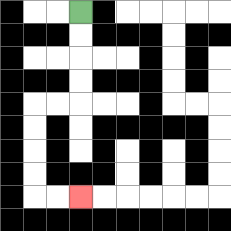{'start': '[3, 0]', 'end': '[3, 8]', 'path_directions': 'D,D,D,D,L,L,D,D,D,D,R,R', 'path_coordinates': '[[3, 0], [3, 1], [3, 2], [3, 3], [3, 4], [2, 4], [1, 4], [1, 5], [1, 6], [1, 7], [1, 8], [2, 8], [3, 8]]'}